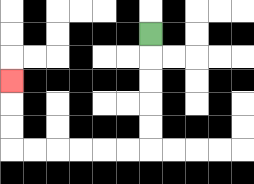{'start': '[6, 1]', 'end': '[0, 3]', 'path_directions': 'D,D,D,D,D,L,L,L,L,L,L,U,U,U', 'path_coordinates': '[[6, 1], [6, 2], [6, 3], [6, 4], [6, 5], [6, 6], [5, 6], [4, 6], [3, 6], [2, 6], [1, 6], [0, 6], [0, 5], [0, 4], [0, 3]]'}